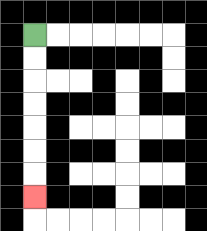{'start': '[1, 1]', 'end': '[1, 8]', 'path_directions': 'D,D,D,D,D,D,D', 'path_coordinates': '[[1, 1], [1, 2], [1, 3], [1, 4], [1, 5], [1, 6], [1, 7], [1, 8]]'}